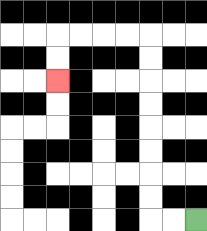{'start': '[8, 9]', 'end': '[2, 3]', 'path_directions': 'L,L,U,U,U,U,U,U,U,U,L,L,L,L,D,D', 'path_coordinates': '[[8, 9], [7, 9], [6, 9], [6, 8], [6, 7], [6, 6], [6, 5], [6, 4], [6, 3], [6, 2], [6, 1], [5, 1], [4, 1], [3, 1], [2, 1], [2, 2], [2, 3]]'}